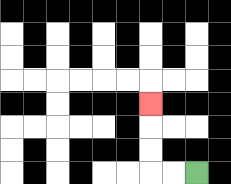{'start': '[8, 7]', 'end': '[6, 4]', 'path_directions': 'L,L,U,U,U', 'path_coordinates': '[[8, 7], [7, 7], [6, 7], [6, 6], [6, 5], [6, 4]]'}